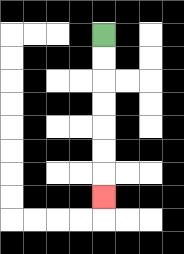{'start': '[4, 1]', 'end': '[4, 8]', 'path_directions': 'D,D,D,D,D,D,D', 'path_coordinates': '[[4, 1], [4, 2], [4, 3], [4, 4], [4, 5], [4, 6], [4, 7], [4, 8]]'}